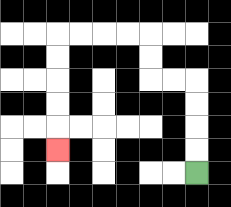{'start': '[8, 7]', 'end': '[2, 6]', 'path_directions': 'U,U,U,U,L,L,U,U,L,L,L,L,D,D,D,D,D', 'path_coordinates': '[[8, 7], [8, 6], [8, 5], [8, 4], [8, 3], [7, 3], [6, 3], [6, 2], [6, 1], [5, 1], [4, 1], [3, 1], [2, 1], [2, 2], [2, 3], [2, 4], [2, 5], [2, 6]]'}